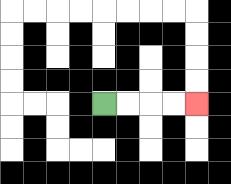{'start': '[4, 4]', 'end': '[8, 4]', 'path_directions': 'R,R,R,R', 'path_coordinates': '[[4, 4], [5, 4], [6, 4], [7, 4], [8, 4]]'}